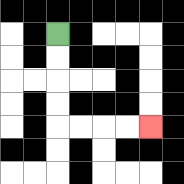{'start': '[2, 1]', 'end': '[6, 5]', 'path_directions': 'D,D,D,D,R,R,R,R', 'path_coordinates': '[[2, 1], [2, 2], [2, 3], [2, 4], [2, 5], [3, 5], [4, 5], [5, 5], [6, 5]]'}